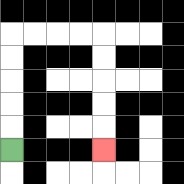{'start': '[0, 6]', 'end': '[4, 6]', 'path_directions': 'U,U,U,U,U,R,R,R,R,D,D,D,D,D', 'path_coordinates': '[[0, 6], [0, 5], [0, 4], [0, 3], [0, 2], [0, 1], [1, 1], [2, 1], [3, 1], [4, 1], [4, 2], [4, 3], [4, 4], [4, 5], [4, 6]]'}